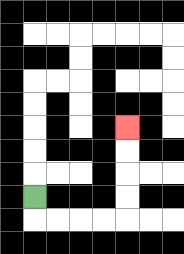{'start': '[1, 8]', 'end': '[5, 5]', 'path_directions': 'D,R,R,R,R,U,U,U,U', 'path_coordinates': '[[1, 8], [1, 9], [2, 9], [3, 9], [4, 9], [5, 9], [5, 8], [5, 7], [5, 6], [5, 5]]'}